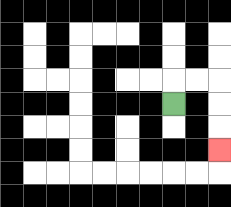{'start': '[7, 4]', 'end': '[9, 6]', 'path_directions': 'U,R,R,D,D,D', 'path_coordinates': '[[7, 4], [7, 3], [8, 3], [9, 3], [9, 4], [9, 5], [9, 6]]'}